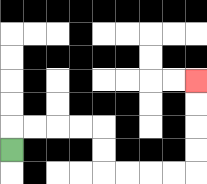{'start': '[0, 6]', 'end': '[8, 3]', 'path_directions': 'U,R,R,R,R,D,D,R,R,R,R,U,U,U,U', 'path_coordinates': '[[0, 6], [0, 5], [1, 5], [2, 5], [3, 5], [4, 5], [4, 6], [4, 7], [5, 7], [6, 7], [7, 7], [8, 7], [8, 6], [8, 5], [8, 4], [8, 3]]'}